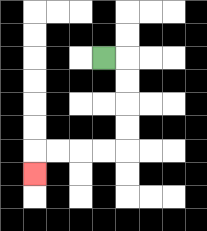{'start': '[4, 2]', 'end': '[1, 7]', 'path_directions': 'R,D,D,D,D,L,L,L,L,D', 'path_coordinates': '[[4, 2], [5, 2], [5, 3], [5, 4], [5, 5], [5, 6], [4, 6], [3, 6], [2, 6], [1, 6], [1, 7]]'}